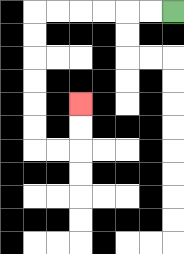{'start': '[7, 0]', 'end': '[3, 4]', 'path_directions': 'L,L,L,L,L,L,D,D,D,D,D,D,R,R,U,U', 'path_coordinates': '[[7, 0], [6, 0], [5, 0], [4, 0], [3, 0], [2, 0], [1, 0], [1, 1], [1, 2], [1, 3], [1, 4], [1, 5], [1, 6], [2, 6], [3, 6], [3, 5], [3, 4]]'}